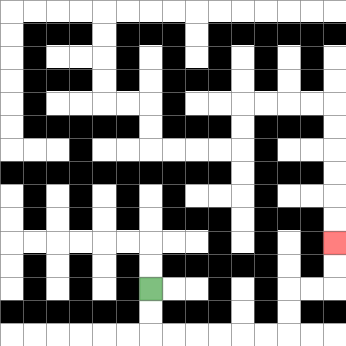{'start': '[6, 12]', 'end': '[14, 10]', 'path_directions': 'D,D,R,R,R,R,R,R,U,U,R,R,U,U', 'path_coordinates': '[[6, 12], [6, 13], [6, 14], [7, 14], [8, 14], [9, 14], [10, 14], [11, 14], [12, 14], [12, 13], [12, 12], [13, 12], [14, 12], [14, 11], [14, 10]]'}